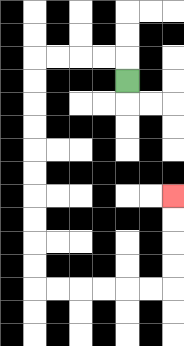{'start': '[5, 3]', 'end': '[7, 8]', 'path_directions': 'U,L,L,L,L,D,D,D,D,D,D,D,D,D,D,R,R,R,R,R,R,U,U,U,U', 'path_coordinates': '[[5, 3], [5, 2], [4, 2], [3, 2], [2, 2], [1, 2], [1, 3], [1, 4], [1, 5], [1, 6], [1, 7], [1, 8], [1, 9], [1, 10], [1, 11], [1, 12], [2, 12], [3, 12], [4, 12], [5, 12], [6, 12], [7, 12], [7, 11], [7, 10], [7, 9], [7, 8]]'}